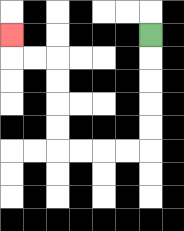{'start': '[6, 1]', 'end': '[0, 1]', 'path_directions': 'D,D,D,D,D,L,L,L,L,U,U,U,U,L,L,U', 'path_coordinates': '[[6, 1], [6, 2], [6, 3], [6, 4], [6, 5], [6, 6], [5, 6], [4, 6], [3, 6], [2, 6], [2, 5], [2, 4], [2, 3], [2, 2], [1, 2], [0, 2], [0, 1]]'}